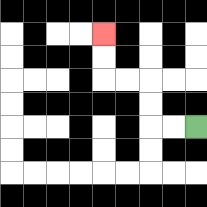{'start': '[8, 5]', 'end': '[4, 1]', 'path_directions': 'L,L,U,U,L,L,U,U', 'path_coordinates': '[[8, 5], [7, 5], [6, 5], [6, 4], [6, 3], [5, 3], [4, 3], [4, 2], [4, 1]]'}